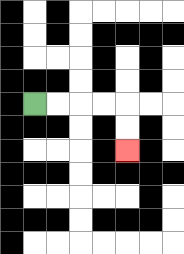{'start': '[1, 4]', 'end': '[5, 6]', 'path_directions': 'R,R,R,R,D,D', 'path_coordinates': '[[1, 4], [2, 4], [3, 4], [4, 4], [5, 4], [5, 5], [5, 6]]'}